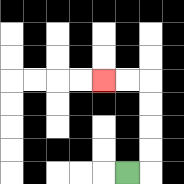{'start': '[5, 7]', 'end': '[4, 3]', 'path_directions': 'R,U,U,U,U,L,L', 'path_coordinates': '[[5, 7], [6, 7], [6, 6], [6, 5], [6, 4], [6, 3], [5, 3], [4, 3]]'}